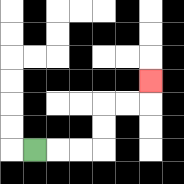{'start': '[1, 6]', 'end': '[6, 3]', 'path_directions': 'R,R,R,U,U,R,R,U', 'path_coordinates': '[[1, 6], [2, 6], [3, 6], [4, 6], [4, 5], [4, 4], [5, 4], [6, 4], [6, 3]]'}